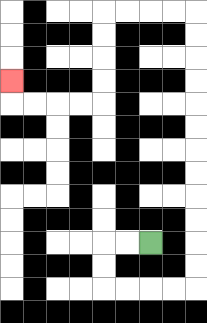{'start': '[6, 10]', 'end': '[0, 3]', 'path_directions': 'L,L,D,D,R,R,R,R,U,U,U,U,U,U,U,U,U,U,U,U,L,L,L,L,D,D,D,D,L,L,L,L,U', 'path_coordinates': '[[6, 10], [5, 10], [4, 10], [4, 11], [4, 12], [5, 12], [6, 12], [7, 12], [8, 12], [8, 11], [8, 10], [8, 9], [8, 8], [8, 7], [8, 6], [8, 5], [8, 4], [8, 3], [8, 2], [8, 1], [8, 0], [7, 0], [6, 0], [5, 0], [4, 0], [4, 1], [4, 2], [4, 3], [4, 4], [3, 4], [2, 4], [1, 4], [0, 4], [0, 3]]'}